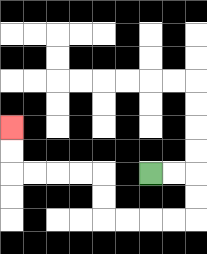{'start': '[6, 7]', 'end': '[0, 5]', 'path_directions': 'R,R,D,D,L,L,L,L,U,U,L,L,L,L,U,U', 'path_coordinates': '[[6, 7], [7, 7], [8, 7], [8, 8], [8, 9], [7, 9], [6, 9], [5, 9], [4, 9], [4, 8], [4, 7], [3, 7], [2, 7], [1, 7], [0, 7], [0, 6], [0, 5]]'}